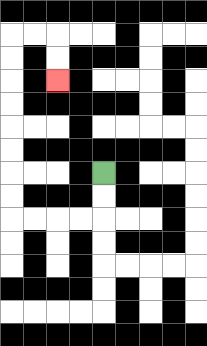{'start': '[4, 7]', 'end': '[2, 3]', 'path_directions': 'D,D,L,L,L,L,U,U,U,U,U,U,U,U,R,R,D,D', 'path_coordinates': '[[4, 7], [4, 8], [4, 9], [3, 9], [2, 9], [1, 9], [0, 9], [0, 8], [0, 7], [0, 6], [0, 5], [0, 4], [0, 3], [0, 2], [0, 1], [1, 1], [2, 1], [2, 2], [2, 3]]'}